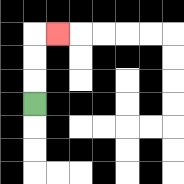{'start': '[1, 4]', 'end': '[2, 1]', 'path_directions': 'U,U,U,R', 'path_coordinates': '[[1, 4], [1, 3], [1, 2], [1, 1], [2, 1]]'}